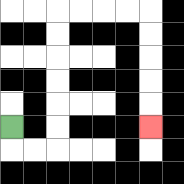{'start': '[0, 5]', 'end': '[6, 5]', 'path_directions': 'D,R,R,U,U,U,U,U,U,R,R,R,R,D,D,D,D,D', 'path_coordinates': '[[0, 5], [0, 6], [1, 6], [2, 6], [2, 5], [2, 4], [2, 3], [2, 2], [2, 1], [2, 0], [3, 0], [4, 0], [5, 0], [6, 0], [6, 1], [6, 2], [6, 3], [6, 4], [6, 5]]'}